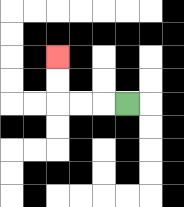{'start': '[5, 4]', 'end': '[2, 2]', 'path_directions': 'L,L,L,U,U', 'path_coordinates': '[[5, 4], [4, 4], [3, 4], [2, 4], [2, 3], [2, 2]]'}